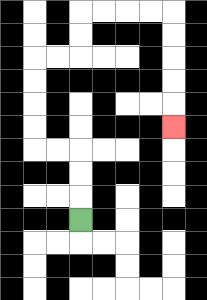{'start': '[3, 9]', 'end': '[7, 5]', 'path_directions': 'U,U,U,L,L,U,U,U,U,R,R,U,U,R,R,R,R,D,D,D,D,D', 'path_coordinates': '[[3, 9], [3, 8], [3, 7], [3, 6], [2, 6], [1, 6], [1, 5], [1, 4], [1, 3], [1, 2], [2, 2], [3, 2], [3, 1], [3, 0], [4, 0], [5, 0], [6, 0], [7, 0], [7, 1], [7, 2], [7, 3], [7, 4], [7, 5]]'}